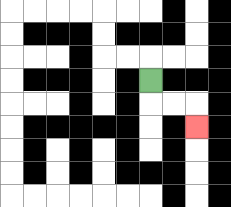{'start': '[6, 3]', 'end': '[8, 5]', 'path_directions': 'D,R,R,D', 'path_coordinates': '[[6, 3], [6, 4], [7, 4], [8, 4], [8, 5]]'}